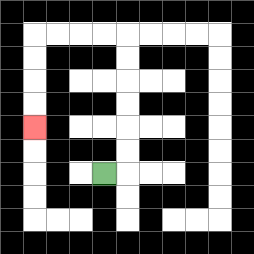{'start': '[4, 7]', 'end': '[1, 5]', 'path_directions': 'R,U,U,U,U,U,U,L,L,L,L,D,D,D,D', 'path_coordinates': '[[4, 7], [5, 7], [5, 6], [5, 5], [5, 4], [5, 3], [5, 2], [5, 1], [4, 1], [3, 1], [2, 1], [1, 1], [1, 2], [1, 3], [1, 4], [1, 5]]'}